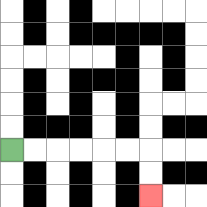{'start': '[0, 6]', 'end': '[6, 8]', 'path_directions': 'R,R,R,R,R,R,D,D', 'path_coordinates': '[[0, 6], [1, 6], [2, 6], [3, 6], [4, 6], [5, 6], [6, 6], [6, 7], [6, 8]]'}